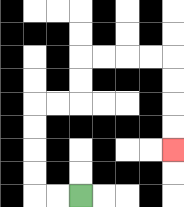{'start': '[3, 8]', 'end': '[7, 6]', 'path_directions': 'L,L,U,U,U,U,R,R,U,U,R,R,R,R,D,D,D,D', 'path_coordinates': '[[3, 8], [2, 8], [1, 8], [1, 7], [1, 6], [1, 5], [1, 4], [2, 4], [3, 4], [3, 3], [3, 2], [4, 2], [5, 2], [6, 2], [7, 2], [7, 3], [7, 4], [7, 5], [7, 6]]'}